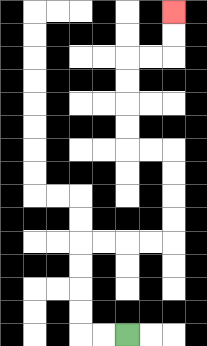{'start': '[5, 14]', 'end': '[7, 0]', 'path_directions': 'L,L,U,U,U,U,R,R,R,R,U,U,U,U,L,L,U,U,U,U,R,R,U,U', 'path_coordinates': '[[5, 14], [4, 14], [3, 14], [3, 13], [3, 12], [3, 11], [3, 10], [4, 10], [5, 10], [6, 10], [7, 10], [7, 9], [7, 8], [7, 7], [7, 6], [6, 6], [5, 6], [5, 5], [5, 4], [5, 3], [5, 2], [6, 2], [7, 2], [7, 1], [7, 0]]'}